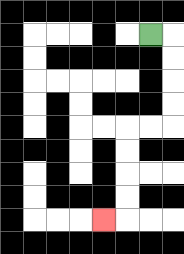{'start': '[6, 1]', 'end': '[4, 9]', 'path_directions': 'R,D,D,D,D,L,L,D,D,D,D,L', 'path_coordinates': '[[6, 1], [7, 1], [7, 2], [7, 3], [7, 4], [7, 5], [6, 5], [5, 5], [5, 6], [5, 7], [5, 8], [5, 9], [4, 9]]'}